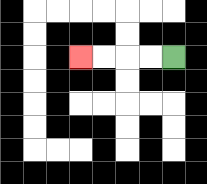{'start': '[7, 2]', 'end': '[3, 2]', 'path_directions': 'L,L,L,L', 'path_coordinates': '[[7, 2], [6, 2], [5, 2], [4, 2], [3, 2]]'}